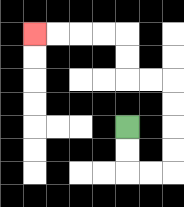{'start': '[5, 5]', 'end': '[1, 1]', 'path_directions': 'D,D,R,R,U,U,U,U,L,L,U,U,L,L,L,L', 'path_coordinates': '[[5, 5], [5, 6], [5, 7], [6, 7], [7, 7], [7, 6], [7, 5], [7, 4], [7, 3], [6, 3], [5, 3], [5, 2], [5, 1], [4, 1], [3, 1], [2, 1], [1, 1]]'}